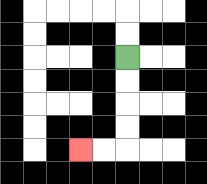{'start': '[5, 2]', 'end': '[3, 6]', 'path_directions': 'D,D,D,D,L,L', 'path_coordinates': '[[5, 2], [5, 3], [5, 4], [5, 5], [5, 6], [4, 6], [3, 6]]'}